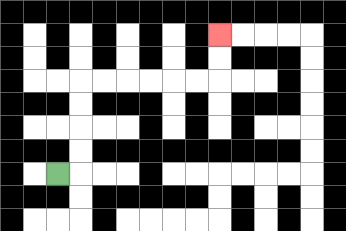{'start': '[2, 7]', 'end': '[9, 1]', 'path_directions': 'R,U,U,U,U,R,R,R,R,R,R,U,U', 'path_coordinates': '[[2, 7], [3, 7], [3, 6], [3, 5], [3, 4], [3, 3], [4, 3], [5, 3], [6, 3], [7, 3], [8, 3], [9, 3], [9, 2], [9, 1]]'}